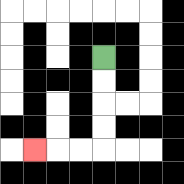{'start': '[4, 2]', 'end': '[1, 6]', 'path_directions': 'D,D,D,D,L,L,L', 'path_coordinates': '[[4, 2], [4, 3], [4, 4], [4, 5], [4, 6], [3, 6], [2, 6], [1, 6]]'}